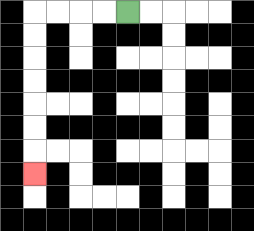{'start': '[5, 0]', 'end': '[1, 7]', 'path_directions': 'L,L,L,L,D,D,D,D,D,D,D', 'path_coordinates': '[[5, 0], [4, 0], [3, 0], [2, 0], [1, 0], [1, 1], [1, 2], [1, 3], [1, 4], [1, 5], [1, 6], [1, 7]]'}